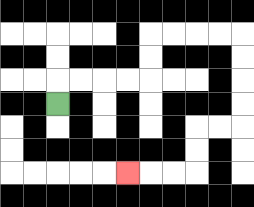{'start': '[2, 4]', 'end': '[5, 7]', 'path_directions': 'U,R,R,R,R,U,U,R,R,R,R,D,D,D,D,L,L,D,D,L,L,L', 'path_coordinates': '[[2, 4], [2, 3], [3, 3], [4, 3], [5, 3], [6, 3], [6, 2], [6, 1], [7, 1], [8, 1], [9, 1], [10, 1], [10, 2], [10, 3], [10, 4], [10, 5], [9, 5], [8, 5], [8, 6], [8, 7], [7, 7], [6, 7], [5, 7]]'}